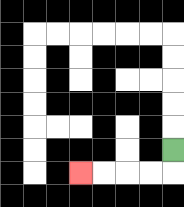{'start': '[7, 6]', 'end': '[3, 7]', 'path_directions': 'D,L,L,L,L', 'path_coordinates': '[[7, 6], [7, 7], [6, 7], [5, 7], [4, 7], [3, 7]]'}